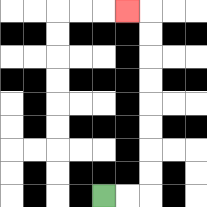{'start': '[4, 8]', 'end': '[5, 0]', 'path_directions': 'R,R,U,U,U,U,U,U,U,U,L', 'path_coordinates': '[[4, 8], [5, 8], [6, 8], [6, 7], [6, 6], [6, 5], [6, 4], [6, 3], [6, 2], [6, 1], [6, 0], [5, 0]]'}